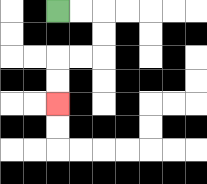{'start': '[2, 0]', 'end': '[2, 4]', 'path_directions': 'R,R,D,D,L,L,D,D', 'path_coordinates': '[[2, 0], [3, 0], [4, 0], [4, 1], [4, 2], [3, 2], [2, 2], [2, 3], [2, 4]]'}